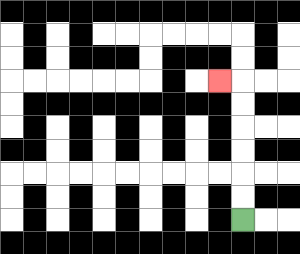{'start': '[10, 9]', 'end': '[9, 3]', 'path_directions': 'U,U,U,U,U,U,L', 'path_coordinates': '[[10, 9], [10, 8], [10, 7], [10, 6], [10, 5], [10, 4], [10, 3], [9, 3]]'}